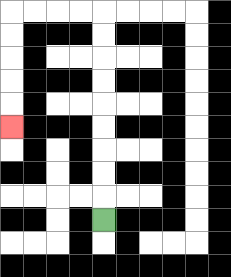{'start': '[4, 9]', 'end': '[0, 5]', 'path_directions': 'U,U,U,U,U,U,U,U,U,L,L,L,L,D,D,D,D,D', 'path_coordinates': '[[4, 9], [4, 8], [4, 7], [4, 6], [4, 5], [4, 4], [4, 3], [4, 2], [4, 1], [4, 0], [3, 0], [2, 0], [1, 0], [0, 0], [0, 1], [0, 2], [0, 3], [0, 4], [0, 5]]'}